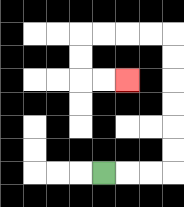{'start': '[4, 7]', 'end': '[5, 3]', 'path_directions': 'R,R,R,U,U,U,U,U,U,L,L,L,L,D,D,R,R', 'path_coordinates': '[[4, 7], [5, 7], [6, 7], [7, 7], [7, 6], [7, 5], [7, 4], [7, 3], [7, 2], [7, 1], [6, 1], [5, 1], [4, 1], [3, 1], [3, 2], [3, 3], [4, 3], [5, 3]]'}